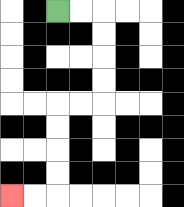{'start': '[2, 0]', 'end': '[0, 8]', 'path_directions': 'R,R,D,D,D,D,L,L,D,D,D,D,L,L', 'path_coordinates': '[[2, 0], [3, 0], [4, 0], [4, 1], [4, 2], [4, 3], [4, 4], [3, 4], [2, 4], [2, 5], [2, 6], [2, 7], [2, 8], [1, 8], [0, 8]]'}